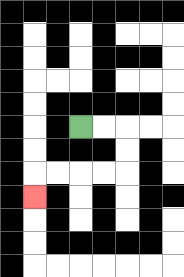{'start': '[3, 5]', 'end': '[1, 8]', 'path_directions': 'R,R,D,D,L,L,L,L,D', 'path_coordinates': '[[3, 5], [4, 5], [5, 5], [5, 6], [5, 7], [4, 7], [3, 7], [2, 7], [1, 7], [1, 8]]'}